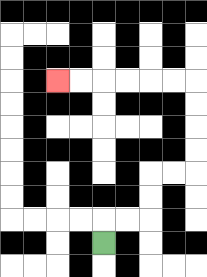{'start': '[4, 10]', 'end': '[2, 3]', 'path_directions': 'U,R,R,U,U,R,R,U,U,U,U,L,L,L,L,L,L', 'path_coordinates': '[[4, 10], [4, 9], [5, 9], [6, 9], [6, 8], [6, 7], [7, 7], [8, 7], [8, 6], [8, 5], [8, 4], [8, 3], [7, 3], [6, 3], [5, 3], [4, 3], [3, 3], [2, 3]]'}